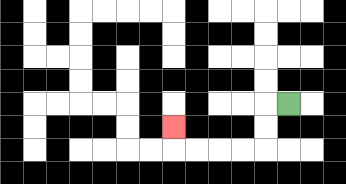{'start': '[12, 4]', 'end': '[7, 5]', 'path_directions': 'L,D,D,L,L,L,L,U', 'path_coordinates': '[[12, 4], [11, 4], [11, 5], [11, 6], [10, 6], [9, 6], [8, 6], [7, 6], [7, 5]]'}